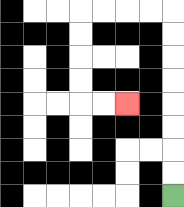{'start': '[7, 8]', 'end': '[5, 4]', 'path_directions': 'U,U,U,U,U,U,U,U,L,L,L,L,D,D,D,D,R,R', 'path_coordinates': '[[7, 8], [7, 7], [7, 6], [7, 5], [7, 4], [7, 3], [7, 2], [7, 1], [7, 0], [6, 0], [5, 0], [4, 0], [3, 0], [3, 1], [3, 2], [3, 3], [3, 4], [4, 4], [5, 4]]'}